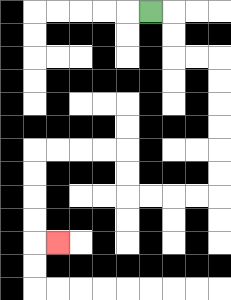{'start': '[6, 0]', 'end': '[2, 10]', 'path_directions': 'R,D,D,R,R,D,D,D,D,D,D,L,L,L,L,U,U,L,L,L,L,D,D,D,D,R', 'path_coordinates': '[[6, 0], [7, 0], [7, 1], [7, 2], [8, 2], [9, 2], [9, 3], [9, 4], [9, 5], [9, 6], [9, 7], [9, 8], [8, 8], [7, 8], [6, 8], [5, 8], [5, 7], [5, 6], [4, 6], [3, 6], [2, 6], [1, 6], [1, 7], [1, 8], [1, 9], [1, 10], [2, 10]]'}